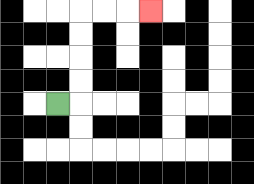{'start': '[2, 4]', 'end': '[6, 0]', 'path_directions': 'R,U,U,U,U,R,R,R', 'path_coordinates': '[[2, 4], [3, 4], [3, 3], [3, 2], [3, 1], [3, 0], [4, 0], [5, 0], [6, 0]]'}